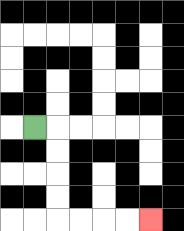{'start': '[1, 5]', 'end': '[6, 9]', 'path_directions': 'R,D,D,D,D,R,R,R,R', 'path_coordinates': '[[1, 5], [2, 5], [2, 6], [2, 7], [2, 8], [2, 9], [3, 9], [4, 9], [5, 9], [6, 9]]'}